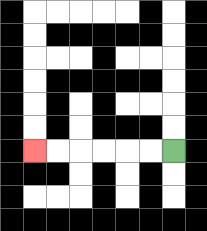{'start': '[7, 6]', 'end': '[1, 6]', 'path_directions': 'L,L,L,L,L,L', 'path_coordinates': '[[7, 6], [6, 6], [5, 6], [4, 6], [3, 6], [2, 6], [1, 6]]'}